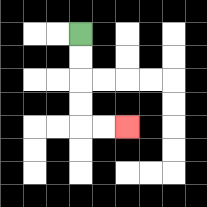{'start': '[3, 1]', 'end': '[5, 5]', 'path_directions': 'D,D,D,D,R,R', 'path_coordinates': '[[3, 1], [3, 2], [3, 3], [3, 4], [3, 5], [4, 5], [5, 5]]'}